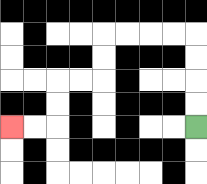{'start': '[8, 5]', 'end': '[0, 5]', 'path_directions': 'U,U,U,U,L,L,L,L,D,D,L,L,D,D,L,L', 'path_coordinates': '[[8, 5], [8, 4], [8, 3], [8, 2], [8, 1], [7, 1], [6, 1], [5, 1], [4, 1], [4, 2], [4, 3], [3, 3], [2, 3], [2, 4], [2, 5], [1, 5], [0, 5]]'}